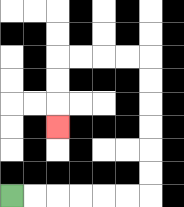{'start': '[0, 8]', 'end': '[2, 5]', 'path_directions': 'R,R,R,R,R,R,U,U,U,U,U,U,L,L,L,L,D,D,D', 'path_coordinates': '[[0, 8], [1, 8], [2, 8], [3, 8], [4, 8], [5, 8], [6, 8], [6, 7], [6, 6], [6, 5], [6, 4], [6, 3], [6, 2], [5, 2], [4, 2], [3, 2], [2, 2], [2, 3], [2, 4], [2, 5]]'}